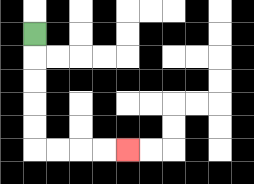{'start': '[1, 1]', 'end': '[5, 6]', 'path_directions': 'D,D,D,D,D,R,R,R,R', 'path_coordinates': '[[1, 1], [1, 2], [1, 3], [1, 4], [1, 5], [1, 6], [2, 6], [3, 6], [4, 6], [5, 6]]'}